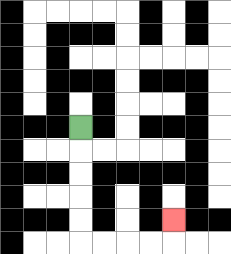{'start': '[3, 5]', 'end': '[7, 9]', 'path_directions': 'D,D,D,D,D,R,R,R,R,U', 'path_coordinates': '[[3, 5], [3, 6], [3, 7], [3, 8], [3, 9], [3, 10], [4, 10], [5, 10], [6, 10], [7, 10], [7, 9]]'}